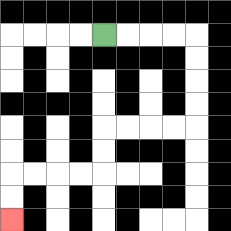{'start': '[4, 1]', 'end': '[0, 9]', 'path_directions': 'R,R,R,R,D,D,D,D,L,L,L,L,D,D,L,L,L,L,D,D', 'path_coordinates': '[[4, 1], [5, 1], [6, 1], [7, 1], [8, 1], [8, 2], [8, 3], [8, 4], [8, 5], [7, 5], [6, 5], [5, 5], [4, 5], [4, 6], [4, 7], [3, 7], [2, 7], [1, 7], [0, 7], [0, 8], [0, 9]]'}